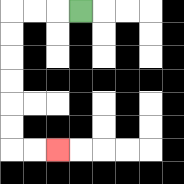{'start': '[3, 0]', 'end': '[2, 6]', 'path_directions': 'L,L,L,D,D,D,D,D,D,R,R', 'path_coordinates': '[[3, 0], [2, 0], [1, 0], [0, 0], [0, 1], [0, 2], [0, 3], [0, 4], [0, 5], [0, 6], [1, 6], [2, 6]]'}